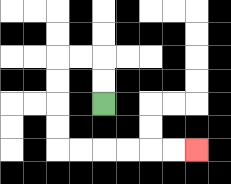{'start': '[4, 4]', 'end': '[8, 6]', 'path_directions': 'U,U,L,L,D,D,D,D,R,R,R,R,R,R', 'path_coordinates': '[[4, 4], [4, 3], [4, 2], [3, 2], [2, 2], [2, 3], [2, 4], [2, 5], [2, 6], [3, 6], [4, 6], [5, 6], [6, 6], [7, 6], [8, 6]]'}